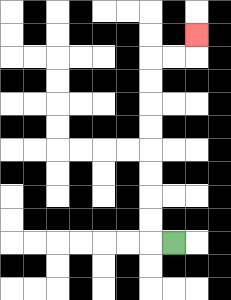{'start': '[7, 10]', 'end': '[8, 1]', 'path_directions': 'L,U,U,U,U,U,U,U,U,R,R,U', 'path_coordinates': '[[7, 10], [6, 10], [6, 9], [6, 8], [6, 7], [6, 6], [6, 5], [6, 4], [6, 3], [6, 2], [7, 2], [8, 2], [8, 1]]'}